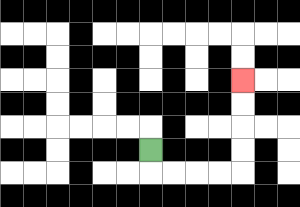{'start': '[6, 6]', 'end': '[10, 3]', 'path_directions': 'D,R,R,R,R,U,U,U,U', 'path_coordinates': '[[6, 6], [6, 7], [7, 7], [8, 7], [9, 7], [10, 7], [10, 6], [10, 5], [10, 4], [10, 3]]'}